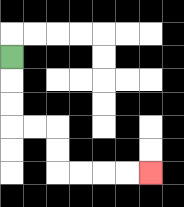{'start': '[0, 2]', 'end': '[6, 7]', 'path_directions': 'D,D,D,R,R,D,D,R,R,R,R', 'path_coordinates': '[[0, 2], [0, 3], [0, 4], [0, 5], [1, 5], [2, 5], [2, 6], [2, 7], [3, 7], [4, 7], [5, 7], [6, 7]]'}